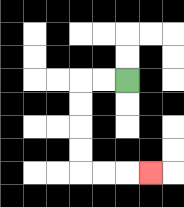{'start': '[5, 3]', 'end': '[6, 7]', 'path_directions': 'L,L,D,D,D,D,R,R,R', 'path_coordinates': '[[5, 3], [4, 3], [3, 3], [3, 4], [3, 5], [3, 6], [3, 7], [4, 7], [5, 7], [6, 7]]'}